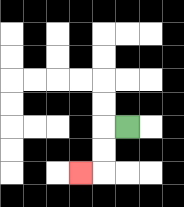{'start': '[5, 5]', 'end': '[3, 7]', 'path_directions': 'L,D,D,L', 'path_coordinates': '[[5, 5], [4, 5], [4, 6], [4, 7], [3, 7]]'}